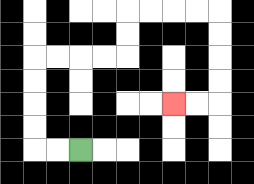{'start': '[3, 6]', 'end': '[7, 4]', 'path_directions': 'L,L,U,U,U,U,R,R,R,R,U,U,R,R,R,R,D,D,D,D,L,L', 'path_coordinates': '[[3, 6], [2, 6], [1, 6], [1, 5], [1, 4], [1, 3], [1, 2], [2, 2], [3, 2], [4, 2], [5, 2], [5, 1], [5, 0], [6, 0], [7, 0], [8, 0], [9, 0], [9, 1], [9, 2], [9, 3], [9, 4], [8, 4], [7, 4]]'}